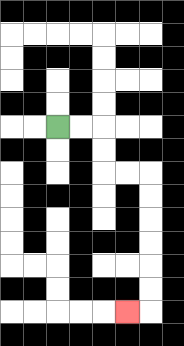{'start': '[2, 5]', 'end': '[5, 13]', 'path_directions': 'R,R,D,D,R,R,D,D,D,D,D,D,L', 'path_coordinates': '[[2, 5], [3, 5], [4, 5], [4, 6], [4, 7], [5, 7], [6, 7], [6, 8], [6, 9], [6, 10], [6, 11], [6, 12], [6, 13], [5, 13]]'}